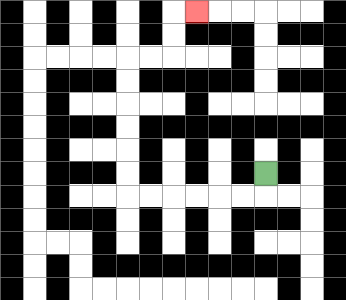{'start': '[11, 7]', 'end': '[8, 0]', 'path_directions': 'D,L,L,L,L,L,L,U,U,U,U,U,U,R,R,U,U,R', 'path_coordinates': '[[11, 7], [11, 8], [10, 8], [9, 8], [8, 8], [7, 8], [6, 8], [5, 8], [5, 7], [5, 6], [5, 5], [5, 4], [5, 3], [5, 2], [6, 2], [7, 2], [7, 1], [7, 0], [8, 0]]'}